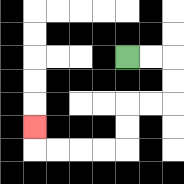{'start': '[5, 2]', 'end': '[1, 5]', 'path_directions': 'R,R,D,D,L,L,D,D,L,L,L,L,U', 'path_coordinates': '[[5, 2], [6, 2], [7, 2], [7, 3], [7, 4], [6, 4], [5, 4], [5, 5], [5, 6], [4, 6], [3, 6], [2, 6], [1, 6], [1, 5]]'}